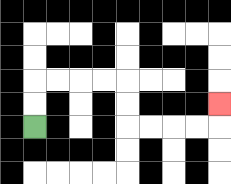{'start': '[1, 5]', 'end': '[9, 4]', 'path_directions': 'U,U,R,R,R,R,D,D,R,R,R,R,U', 'path_coordinates': '[[1, 5], [1, 4], [1, 3], [2, 3], [3, 3], [4, 3], [5, 3], [5, 4], [5, 5], [6, 5], [7, 5], [8, 5], [9, 5], [9, 4]]'}